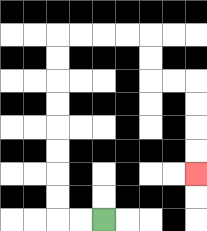{'start': '[4, 9]', 'end': '[8, 7]', 'path_directions': 'L,L,U,U,U,U,U,U,U,U,R,R,R,R,D,D,R,R,D,D,D,D', 'path_coordinates': '[[4, 9], [3, 9], [2, 9], [2, 8], [2, 7], [2, 6], [2, 5], [2, 4], [2, 3], [2, 2], [2, 1], [3, 1], [4, 1], [5, 1], [6, 1], [6, 2], [6, 3], [7, 3], [8, 3], [8, 4], [8, 5], [8, 6], [8, 7]]'}